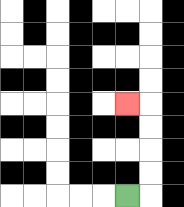{'start': '[5, 8]', 'end': '[5, 4]', 'path_directions': 'R,U,U,U,U,L', 'path_coordinates': '[[5, 8], [6, 8], [6, 7], [6, 6], [6, 5], [6, 4], [5, 4]]'}